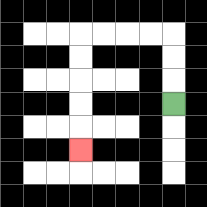{'start': '[7, 4]', 'end': '[3, 6]', 'path_directions': 'U,U,U,L,L,L,L,D,D,D,D,D', 'path_coordinates': '[[7, 4], [7, 3], [7, 2], [7, 1], [6, 1], [5, 1], [4, 1], [3, 1], [3, 2], [3, 3], [3, 4], [3, 5], [3, 6]]'}